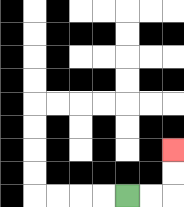{'start': '[5, 8]', 'end': '[7, 6]', 'path_directions': 'R,R,U,U', 'path_coordinates': '[[5, 8], [6, 8], [7, 8], [7, 7], [7, 6]]'}